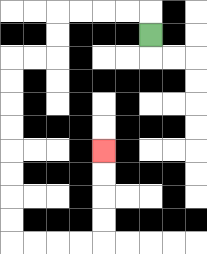{'start': '[6, 1]', 'end': '[4, 6]', 'path_directions': 'U,L,L,L,L,D,D,L,L,D,D,D,D,D,D,D,D,R,R,R,R,U,U,U,U', 'path_coordinates': '[[6, 1], [6, 0], [5, 0], [4, 0], [3, 0], [2, 0], [2, 1], [2, 2], [1, 2], [0, 2], [0, 3], [0, 4], [0, 5], [0, 6], [0, 7], [0, 8], [0, 9], [0, 10], [1, 10], [2, 10], [3, 10], [4, 10], [4, 9], [4, 8], [4, 7], [4, 6]]'}